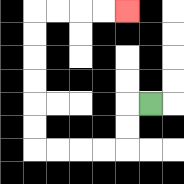{'start': '[6, 4]', 'end': '[5, 0]', 'path_directions': 'L,D,D,L,L,L,L,U,U,U,U,U,U,R,R,R,R', 'path_coordinates': '[[6, 4], [5, 4], [5, 5], [5, 6], [4, 6], [3, 6], [2, 6], [1, 6], [1, 5], [1, 4], [1, 3], [1, 2], [1, 1], [1, 0], [2, 0], [3, 0], [4, 0], [5, 0]]'}